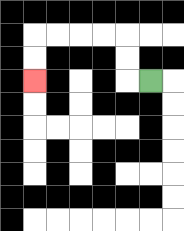{'start': '[6, 3]', 'end': '[1, 3]', 'path_directions': 'L,U,U,L,L,L,L,D,D', 'path_coordinates': '[[6, 3], [5, 3], [5, 2], [5, 1], [4, 1], [3, 1], [2, 1], [1, 1], [1, 2], [1, 3]]'}